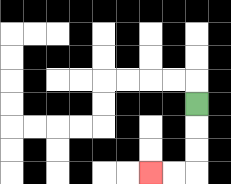{'start': '[8, 4]', 'end': '[6, 7]', 'path_directions': 'D,D,D,L,L', 'path_coordinates': '[[8, 4], [8, 5], [8, 6], [8, 7], [7, 7], [6, 7]]'}